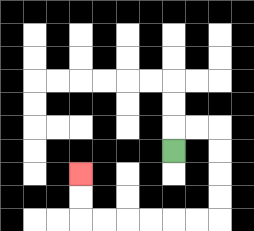{'start': '[7, 6]', 'end': '[3, 7]', 'path_directions': 'U,R,R,D,D,D,D,L,L,L,L,L,L,U,U', 'path_coordinates': '[[7, 6], [7, 5], [8, 5], [9, 5], [9, 6], [9, 7], [9, 8], [9, 9], [8, 9], [7, 9], [6, 9], [5, 9], [4, 9], [3, 9], [3, 8], [3, 7]]'}